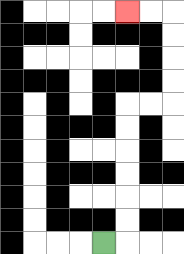{'start': '[4, 10]', 'end': '[5, 0]', 'path_directions': 'R,U,U,U,U,U,U,R,R,U,U,U,U,L,L', 'path_coordinates': '[[4, 10], [5, 10], [5, 9], [5, 8], [5, 7], [5, 6], [5, 5], [5, 4], [6, 4], [7, 4], [7, 3], [7, 2], [7, 1], [7, 0], [6, 0], [5, 0]]'}